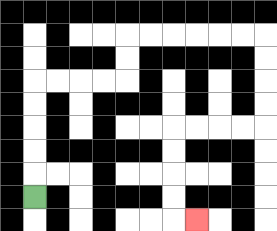{'start': '[1, 8]', 'end': '[8, 9]', 'path_directions': 'U,U,U,U,U,R,R,R,R,U,U,R,R,R,R,R,R,D,D,D,D,L,L,L,L,D,D,D,D,R', 'path_coordinates': '[[1, 8], [1, 7], [1, 6], [1, 5], [1, 4], [1, 3], [2, 3], [3, 3], [4, 3], [5, 3], [5, 2], [5, 1], [6, 1], [7, 1], [8, 1], [9, 1], [10, 1], [11, 1], [11, 2], [11, 3], [11, 4], [11, 5], [10, 5], [9, 5], [8, 5], [7, 5], [7, 6], [7, 7], [7, 8], [7, 9], [8, 9]]'}